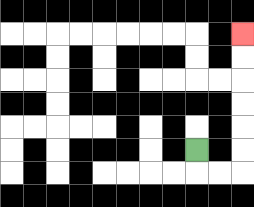{'start': '[8, 6]', 'end': '[10, 1]', 'path_directions': 'D,R,R,U,U,U,U,U,U', 'path_coordinates': '[[8, 6], [8, 7], [9, 7], [10, 7], [10, 6], [10, 5], [10, 4], [10, 3], [10, 2], [10, 1]]'}